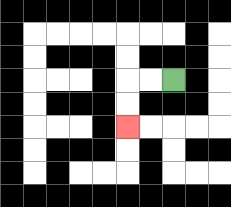{'start': '[7, 3]', 'end': '[5, 5]', 'path_directions': 'L,L,D,D', 'path_coordinates': '[[7, 3], [6, 3], [5, 3], [5, 4], [5, 5]]'}